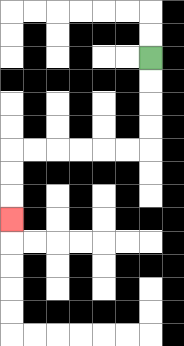{'start': '[6, 2]', 'end': '[0, 9]', 'path_directions': 'D,D,D,D,L,L,L,L,L,L,D,D,D', 'path_coordinates': '[[6, 2], [6, 3], [6, 4], [6, 5], [6, 6], [5, 6], [4, 6], [3, 6], [2, 6], [1, 6], [0, 6], [0, 7], [0, 8], [0, 9]]'}